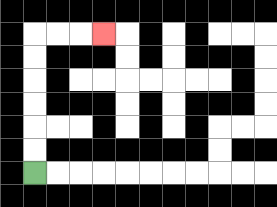{'start': '[1, 7]', 'end': '[4, 1]', 'path_directions': 'U,U,U,U,U,U,R,R,R', 'path_coordinates': '[[1, 7], [1, 6], [1, 5], [1, 4], [1, 3], [1, 2], [1, 1], [2, 1], [3, 1], [4, 1]]'}